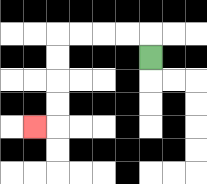{'start': '[6, 2]', 'end': '[1, 5]', 'path_directions': 'U,L,L,L,L,D,D,D,D,L', 'path_coordinates': '[[6, 2], [6, 1], [5, 1], [4, 1], [3, 1], [2, 1], [2, 2], [2, 3], [2, 4], [2, 5], [1, 5]]'}